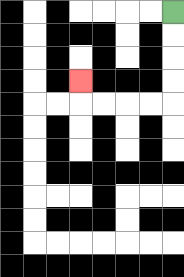{'start': '[7, 0]', 'end': '[3, 3]', 'path_directions': 'D,D,D,D,L,L,L,L,U', 'path_coordinates': '[[7, 0], [7, 1], [7, 2], [7, 3], [7, 4], [6, 4], [5, 4], [4, 4], [3, 4], [3, 3]]'}